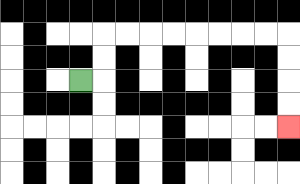{'start': '[3, 3]', 'end': '[12, 5]', 'path_directions': 'R,U,U,R,R,R,R,R,R,R,R,D,D,D,D', 'path_coordinates': '[[3, 3], [4, 3], [4, 2], [4, 1], [5, 1], [6, 1], [7, 1], [8, 1], [9, 1], [10, 1], [11, 1], [12, 1], [12, 2], [12, 3], [12, 4], [12, 5]]'}